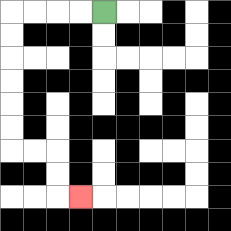{'start': '[4, 0]', 'end': '[3, 8]', 'path_directions': 'L,L,L,L,D,D,D,D,D,D,R,R,D,D,R', 'path_coordinates': '[[4, 0], [3, 0], [2, 0], [1, 0], [0, 0], [0, 1], [0, 2], [0, 3], [0, 4], [0, 5], [0, 6], [1, 6], [2, 6], [2, 7], [2, 8], [3, 8]]'}